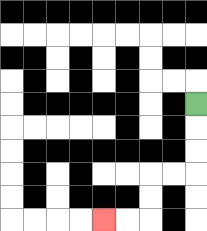{'start': '[8, 4]', 'end': '[4, 9]', 'path_directions': 'D,D,D,L,L,D,D,L,L', 'path_coordinates': '[[8, 4], [8, 5], [8, 6], [8, 7], [7, 7], [6, 7], [6, 8], [6, 9], [5, 9], [4, 9]]'}